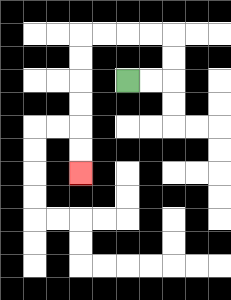{'start': '[5, 3]', 'end': '[3, 7]', 'path_directions': 'R,R,U,U,L,L,L,L,D,D,D,D,D,D', 'path_coordinates': '[[5, 3], [6, 3], [7, 3], [7, 2], [7, 1], [6, 1], [5, 1], [4, 1], [3, 1], [3, 2], [3, 3], [3, 4], [3, 5], [3, 6], [3, 7]]'}